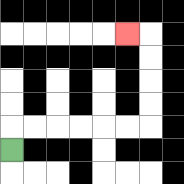{'start': '[0, 6]', 'end': '[5, 1]', 'path_directions': 'U,R,R,R,R,R,R,U,U,U,U,L', 'path_coordinates': '[[0, 6], [0, 5], [1, 5], [2, 5], [3, 5], [4, 5], [5, 5], [6, 5], [6, 4], [6, 3], [6, 2], [6, 1], [5, 1]]'}